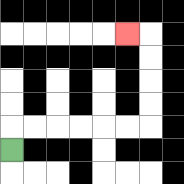{'start': '[0, 6]', 'end': '[5, 1]', 'path_directions': 'U,R,R,R,R,R,R,U,U,U,U,L', 'path_coordinates': '[[0, 6], [0, 5], [1, 5], [2, 5], [3, 5], [4, 5], [5, 5], [6, 5], [6, 4], [6, 3], [6, 2], [6, 1], [5, 1]]'}